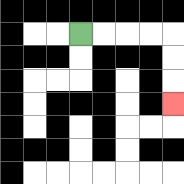{'start': '[3, 1]', 'end': '[7, 4]', 'path_directions': 'R,R,R,R,D,D,D', 'path_coordinates': '[[3, 1], [4, 1], [5, 1], [6, 1], [7, 1], [7, 2], [7, 3], [7, 4]]'}